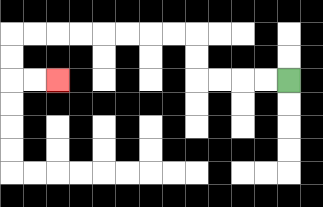{'start': '[12, 3]', 'end': '[2, 3]', 'path_directions': 'L,L,L,L,U,U,L,L,L,L,L,L,L,L,D,D,R,R', 'path_coordinates': '[[12, 3], [11, 3], [10, 3], [9, 3], [8, 3], [8, 2], [8, 1], [7, 1], [6, 1], [5, 1], [4, 1], [3, 1], [2, 1], [1, 1], [0, 1], [0, 2], [0, 3], [1, 3], [2, 3]]'}